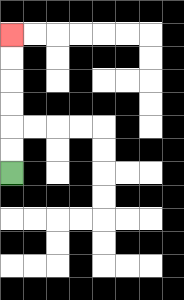{'start': '[0, 7]', 'end': '[0, 1]', 'path_directions': 'U,U,U,U,U,U', 'path_coordinates': '[[0, 7], [0, 6], [0, 5], [0, 4], [0, 3], [0, 2], [0, 1]]'}